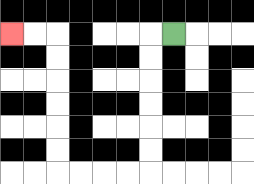{'start': '[7, 1]', 'end': '[0, 1]', 'path_directions': 'L,D,D,D,D,D,D,L,L,L,L,U,U,U,U,U,U,L,L', 'path_coordinates': '[[7, 1], [6, 1], [6, 2], [6, 3], [6, 4], [6, 5], [6, 6], [6, 7], [5, 7], [4, 7], [3, 7], [2, 7], [2, 6], [2, 5], [2, 4], [2, 3], [2, 2], [2, 1], [1, 1], [0, 1]]'}